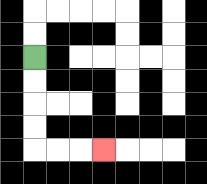{'start': '[1, 2]', 'end': '[4, 6]', 'path_directions': 'D,D,D,D,R,R,R', 'path_coordinates': '[[1, 2], [1, 3], [1, 4], [1, 5], [1, 6], [2, 6], [3, 6], [4, 6]]'}